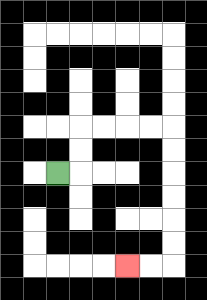{'start': '[2, 7]', 'end': '[5, 11]', 'path_directions': 'R,U,U,R,R,R,R,D,D,D,D,D,D,L,L', 'path_coordinates': '[[2, 7], [3, 7], [3, 6], [3, 5], [4, 5], [5, 5], [6, 5], [7, 5], [7, 6], [7, 7], [7, 8], [7, 9], [7, 10], [7, 11], [6, 11], [5, 11]]'}